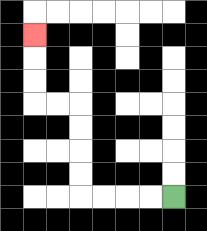{'start': '[7, 8]', 'end': '[1, 1]', 'path_directions': 'L,L,L,L,U,U,U,U,L,L,U,U,U', 'path_coordinates': '[[7, 8], [6, 8], [5, 8], [4, 8], [3, 8], [3, 7], [3, 6], [3, 5], [3, 4], [2, 4], [1, 4], [1, 3], [1, 2], [1, 1]]'}